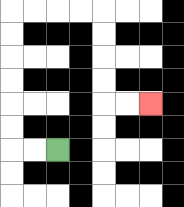{'start': '[2, 6]', 'end': '[6, 4]', 'path_directions': 'L,L,U,U,U,U,U,U,R,R,R,R,D,D,D,D,R,R', 'path_coordinates': '[[2, 6], [1, 6], [0, 6], [0, 5], [0, 4], [0, 3], [0, 2], [0, 1], [0, 0], [1, 0], [2, 0], [3, 0], [4, 0], [4, 1], [4, 2], [4, 3], [4, 4], [5, 4], [6, 4]]'}